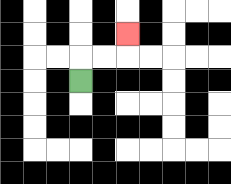{'start': '[3, 3]', 'end': '[5, 1]', 'path_directions': 'U,R,R,U', 'path_coordinates': '[[3, 3], [3, 2], [4, 2], [5, 2], [5, 1]]'}